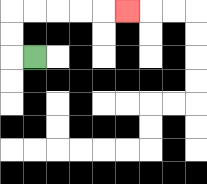{'start': '[1, 2]', 'end': '[5, 0]', 'path_directions': 'L,U,U,R,R,R,R,R', 'path_coordinates': '[[1, 2], [0, 2], [0, 1], [0, 0], [1, 0], [2, 0], [3, 0], [4, 0], [5, 0]]'}